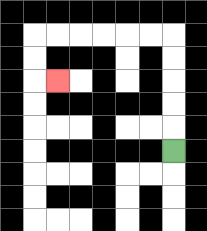{'start': '[7, 6]', 'end': '[2, 3]', 'path_directions': 'U,U,U,U,U,L,L,L,L,L,L,D,D,R', 'path_coordinates': '[[7, 6], [7, 5], [7, 4], [7, 3], [7, 2], [7, 1], [6, 1], [5, 1], [4, 1], [3, 1], [2, 1], [1, 1], [1, 2], [1, 3], [2, 3]]'}